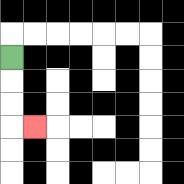{'start': '[0, 2]', 'end': '[1, 5]', 'path_directions': 'D,D,D,R', 'path_coordinates': '[[0, 2], [0, 3], [0, 4], [0, 5], [1, 5]]'}